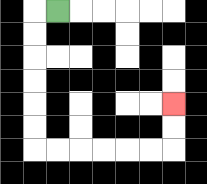{'start': '[2, 0]', 'end': '[7, 4]', 'path_directions': 'L,D,D,D,D,D,D,R,R,R,R,R,R,U,U', 'path_coordinates': '[[2, 0], [1, 0], [1, 1], [1, 2], [1, 3], [1, 4], [1, 5], [1, 6], [2, 6], [3, 6], [4, 6], [5, 6], [6, 6], [7, 6], [7, 5], [7, 4]]'}